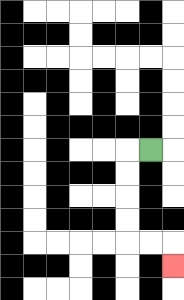{'start': '[6, 6]', 'end': '[7, 11]', 'path_directions': 'L,D,D,D,D,R,R,D', 'path_coordinates': '[[6, 6], [5, 6], [5, 7], [5, 8], [5, 9], [5, 10], [6, 10], [7, 10], [7, 11]]'}